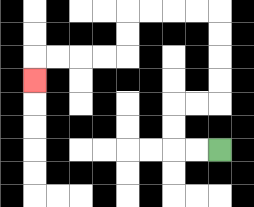{'start': '[9, 6]', 'end': '[1, 3]', 'path_directions': 'L,L,U,U,R,R,U,U,U,U,L,L,L,L,D,D,L,L,L,L,D', 'path_coordinates': '[[9, 6], [8, 6], [7, 6], [7, 5], [7, 4], [8, 4], [9, 4], [9, 3], [9, 2], [9, 1], [9, 0], [8, 0], [7, 0], [6, 0], [5, 0], [5, 1], [5, 2], [4, 2], [3, 2], [2, 2], [1, 2], [1, 3]]'}